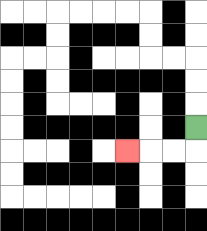{'start': '[8, 5]', 'end': '[5, 6]', 'path_directions': 'D,L,L,L', 'path_coordinates': '[[8, 5], [8, 6], [7, 6], [6, 6], [5, 6]]'}